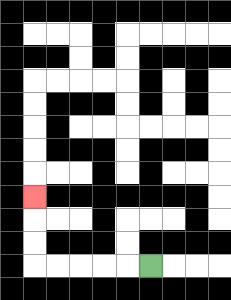{'start': '[6, 11]', 'end': '[1, 8]', 'path_directions': 'L,L,L,L,L,U,U,U', 'path_coordinates': '[[6, 11], [5, 11], [4, 11], [3, 11], [2, 11], [1, 11], [1, 10], [1, 9], [1, 8]]'}